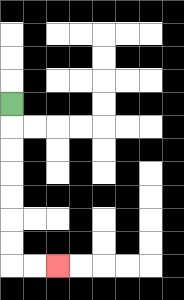{'start': '[0, 4]', 'end': '[2, 11]', 'path_directions': 'D,D,D,D,D,D,D,R,R', 'path_coordinates': '[[0, 4], [0, 5], [0, 6], [0, 7], [0, 8], [0, 9], [0, 10], [0, 11], [1, 11], [2, 11]]'}